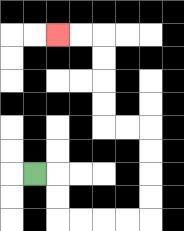{'start': '[1, 7]', 'end': '[2, 1]', 'path_directions': 'R,D,D,R,R,R,R,U,U,U,U,L,L,U,U,U,U,L,L', 'path_coordinates': '[[1, 7], [2, 7], [2, 8], [2, 9], [3, 9], [4, 9], [5, 9], [6, 9], [6, 8], [6, 7], [6, 6], [6, 5], [5, 5], [4, 5], [4, 4], [4, 3], [4, 2], [4, 1], [3, 1], [2, 1]]'}